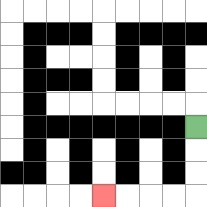{'start': '[8, 5]', 'end': '[4, 8]', 'path_directions': 'D,D,D,L,L,L,L', 'path_coordinates': '[[8, 5], [8, 6], [8, 7], [8, 8], [7, 8], [6, 8], [5, 8], [4, 8]]'}